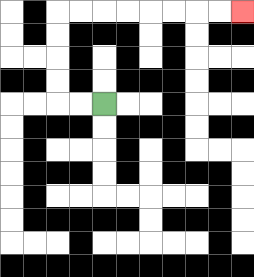{'start': '[4, 4]', 'end': '[10, 0]', 'path_directions': 'L,L,U,U,U,U,R,R,R,R,R,R,R,R', 'path_coordinates': '[[4, 4], [3, 4], [2, 4], [2, 3], [2, 2], [2, 1], [2, 0], [3, 0], [4, 0], [5, 0], [6, 0], [7, 0], [8, 0], [9, 0], [10, 0]]'}